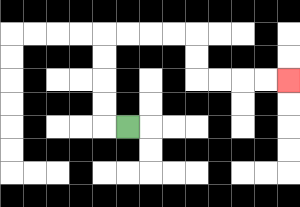{'start': '[5, 5]', 'end': '[12, 3]', 'path_directions': 'L,U,U,U,U,R,R,R,R,D,D,R,R,R,R', 'path_coordinates': '[[5, 5], [4, 5], [4, 4], [4, 3], [4, 2], [4, 1], [5, 1], [6, 1], [7, 1], [8, 1], [8, 2], [8, 3], [9, 3], [10, 3], [11, 3], [12, 3]]'}